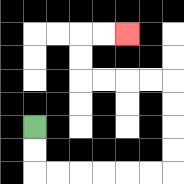{'start': '[1, 5]', 'end': '[5, 1]', 'path_directions': 'D,D,R,R,R,R,R,R,U,U,U,U,L,L,L,L,U,U,R,R', 'path_coordinates': '[[1, 5], [1, 6], [1, 7], [2, 7], [3, 7], [4, 7], [5, 7], [6, 7], [7, 7], [7, 6], [7, 5], [7, 4], [7, 3], [6, 3], [5, 3], [4, 3], [3, 3], [3, 2], [3, 1], [4, 1], [5, 1]]'}